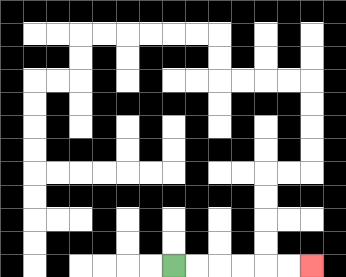{'start': '[7, 11]', 'end': '[13, 11]', 'path_directions': 'R,R,R,R,R,R', 'path_coordinates': '[[7, 11], [8, 11], [9, 11], [10, 11], [11, 11], [12, 11], [13, 11]]'}